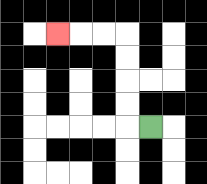{'start': '[6, 5]', 'end': '[2, 1]', 'path_directions': 'L,U,U,U,U,L,L,L', 'path_coordinates': '[[6, 5], [5, 5], [5, 4], [5, 3], [5, 2], [5, 1], [4, 1], [3, 1], [2, 1]]'}